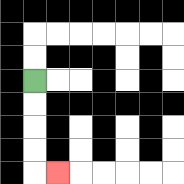{'start': '[1, 3]', 'end': '[2, 7]', 'path_directions': 'D,D,D,D,R', 'path_coordinates': '[[1, 3], [1, 4], [1, 5], [1, 6], [1, 7], [2, 7]]'}